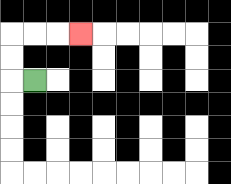{'start': '[1, 3]', 'end': '[3, 1]', 'path_directions': 'L,U,U,R,R,R', 'path_coordinates': '[[1, 3], [0, 3], [0, 2], [0, 1], [1, 1], [2, 1], [3, 1]]'}